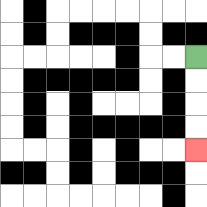{'start': '[8, 2]', 'end': '[8, 6]', 'path_directions': 'D,D,D,D', 'path_coordinates': '[[8, 2], [8, 3], [8, 4], [8, 5], [8, 6]]'}